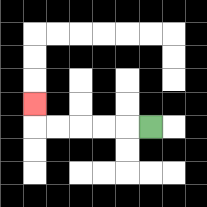{'start': '[6, 5]', 'end': '[1, 4]', 'path_directions': 'L,L,L,L,L,U', 'path_coordinates': '[[6, 5], [5, 5], [4, 5], [3, 5], [2, 5], [1, 5], [1, 4]]'}